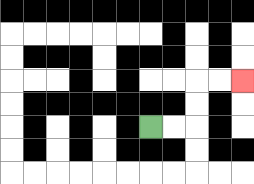{'start': '[6, 5]', 'end': '[10, 3]', 'path_directions': 'R,R,U,U,R,R', 'path_coordinates': '[[6, 5], [7, 5], [8, 5], [8, 4], [8, 3], [9, 3], [10, 3]]'}